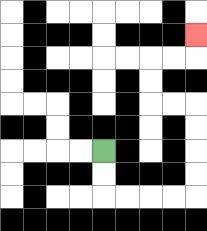{'start': '[4, 6]', 'end': '[8, 1]', 'path_directions': 'D,D,R,R,R,R,U,U,U,U,L,L,U,U,R,R,U', 'path_coordinates': '[[4, 6], [4, 7], [4, 8], [5, 8], [6, 8], [7, 8], [8, 8], [8, 7], [8, 6], [8, 5], [8, 4], [7, 4], [6, 4], [6, 3], [6, 2], [7, 2], [8, 2], [8, 1]]'}